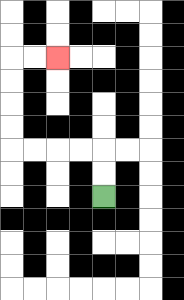{'start': '[4, 8]', 'end': '[2, 2]', 'path_directions': 'U,U,L,L,L,L,U,U,U,U,R,R', 'path_coordinates': '[[4, 8], [4, 7], [4, 6], [3, 6], [2, 6], [1, 6], [0, 6], [0, 5], [0, 4], [0, 3], [0, 2], [1, 2], [2, 2]]'}